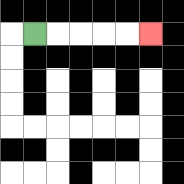{'start': '[1, 1]', 'end': '[6, 1]', 'path_directions': 'R,R,R,R,R', 'path_coordinates': '[[1, 1], [2, 1], [3, 1], [4, 1], [5, 1], [6, 1]]'}